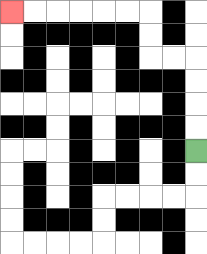{'start': '[8, 6]', 'end': '[0, 0]', 'path_directions': 'U,U,U,U,L,L,U,U,L,L,L,L,L,L', 'path_coordinates': '[[8, 6], [8, 5], [8, 4], [8, 3], [8, 2], [7, 2], [6, 2], [6, 1], [6, 0], [5, 0], [4, 0], [3, 0], [2, 0], [1, 0], [0, 0]]'}